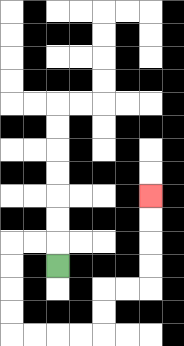{'start': '[2, 11]', 'end': '[6, 8]', 'path_directions': 'U,L,L,D,D,D,D,R,R,R,R,U,U,R,R,U,U,U,U', 'path_coordinates': '[[2, 11], [2, 10], [1, 10], [0, 10], [0, 11], [0, 12], [0, 13], [0, 14], [1, 14], [2, 14], [3, 14], [4, 14], [4, 13], [4, 12], [5, 12], [6, 12], [6, 11], [6, 10], [6, 9], [6, 8]]'}